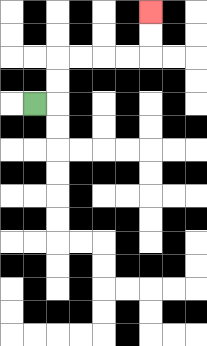{'start': '[1, 4]', 'end': '[6, 0]', 'path_directions': 'R,U,U,R,R,R,R,U,U', 'path_coordinates': '[[1, 4], [2, 4], [2, 3], [2, 2], [3, 2], [4, 2], [5, 2], [6, 2], [6, 1], [6, 0]]'}